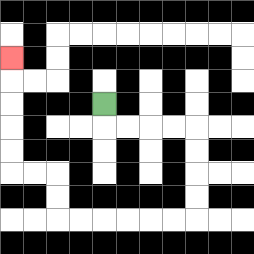{'start': '[4, 4]', 'end': '[0, 2]', 'path_directions': 'D,R,R,R,R,D,D,D,D,L,L,L,L,L,L,U,U,L,L,U,U,U,U,U', 'path_coordinates': '[[4, 4], [4, 5], [5, 5], [6, 5], [7, 5], [8, 5], [8, 6], [8, 7], [8, 8], [8, 9], [7, 9], [6, 9], [5, 9], [4, 9], [3, 9], [2, 9], [2, 8], [2, 7], [1, 7], [0, 7], [0, 6], [0, 5], [0, 4], [0, 3], [0, 2]]'}